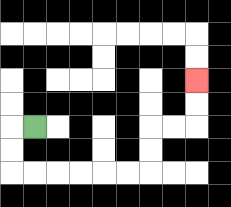{'start': '[1, 5]', 'end': '[8, 3]', 'path_directions': 'L,D,D,R,R,R,R,R,R,U,U,R,R,U,U', 'path_coordinates': '[[1, 5], [0, 5], [0, 6], [0, 7], [1, 7], [2, 7], [3, 7], [4, 7], [5, 7], [6, 7], [6, 6], [6, 5], [7, 5], [8, 5], [8, 4], [8, 3]]'}